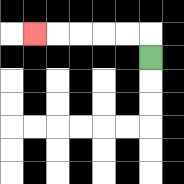{'start': '[6, 2]', 'end': '[1, 1]', 'path_directions': 'U,L,L,L,L,L', 'path_coordinates': '[[6, 2], [6, 1], [5, 1], [4, 1], [3, 1], [2, 1], [1, 1]]'}